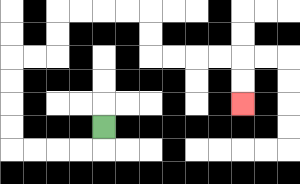{'start': '[4, 5]', 'end': '[10, 4]', 'path_directions': 'D,L,L,L,L,U,U,U,U,R,R,U,U,R,R,R,R,D,D,R,R,R,R,D,D', 'path_coordinates': '[[4, 5], [4, 6], [3, 6], [2, 6], [1, 6], [0, 6], [0, 5], [0, 4], [0, 3], [0, 2], [1, 2], [2, 2], [2, 1], [2, 0], [3, 0], [4, 0], [5, 0], [6, 0], [6, 1], [6, 2], [7, 2], [8, 2], [9, 2], [10, 2], [10, 3], [10, 4]]'}